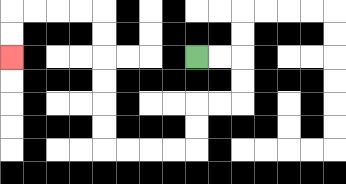{'start': '[8, 2]', 'end': '[0, 2]', 'path_directions': 'R,R,D,D,L,L,D,D,L,L,L,L,U,U,U,U,U,U,L,L,L,L,D,D', 'path_coordinates': '[[8, 2], [9, 2], [10, 2], [10, 3], [10, 4], [9, 4], [8, 4], [8, 5], [8, 6], [7, 6], [6, 6], [5, 6], [4, 6], [4, 5], [4, 4], [4, 3], [4, 2], [4, 1], [4, 0], [3, 0], [2, 0], [1, 0], [0, 0], [0, 1], [0, 2]]'}